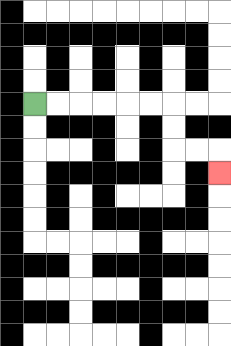{'start': '[1, 4]', 'end': '[9, 7]', 'path_directions': 'R,R,R,R,R,R,D,D,R,R,D', 'path_coordinates': '[[1, 4], [2, 4], [3, 4], [4, 4], [5, 4], [6, 4], [7, 4], [7, 5], [7, 6], [8, 6], [9, 6], [9, 7]]'}